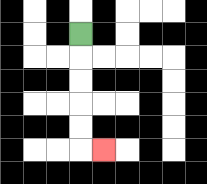{'start': '[3, 1]', 'end': '[4, 6]', 'path_directions': 'D,D,D,D,D,R', 'path_coordinates': '[[3, 1], [3, 2], [3, 3], [3, 4], [3, 5], [3, 6], [4, 6]]'}